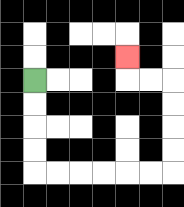{'start': '[1, 3]', 'end': '[5, 2]', 'path_directions': 'D,D,D,D,R,R,R,R,R,R,U,U,U,U,L,L,U', 'path_coordinates': '[[1, 3], [1, 4], [1, 5], [1, 6], [1, 7], [2, 7], [3, 7], [4, 7], [5, 7], [6, 7], [7, 7], [7, 6], [7, 5], [7, 4], [7, 3], [6, 3], [5, 3], [5, 2]]'}